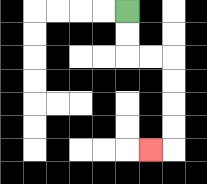{'start': '[5, 0]', 'end': '[6, 6]', 'path_directions': 'D,D,R,R,D,D,D,D,L', 'path_coordinates': '[[5, 0], [5, 1], [5, 2], [6, 2], [7, 2], [7, 3], [7, 4], [7, 5], [7, 6], [6, 6]]'}